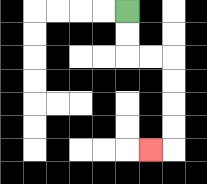{'start': '[5, 0]', 'end': '[6, 6]', 'path_directions': 'D,D,R,R,D,D,D,D,L', 'path_coordinates': '[[5, 0], [5, 1], [5, 2], [6, 2], [7, 2], [7, 3], [7, 4], [7, 5], [7, 6], [6, 6]]'}